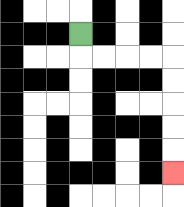{'start': '[3, 1]', 'end': '[7, 7]', 'path_directions': 'D,R,R,R,R,D,D,D,D,D', 'path_coordinates': '[[3, 1], [3, 2], [4, 2], [5, 2], [6, 2], [7, 2], [7, 3], [7, 4], [7, 5], [7, 6], [7, 7]]'}